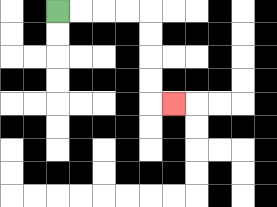{'start': '[2, 0]', 'end': '[7, 4]', 'path_directions': 'R,R,R,R,D,D,D,D,R', 'path_coordinates': '[[2, 0], [3, 0], [4, 0], [5, 0], [6, 0], [6, 1], [6, 2], [6, 3], [6, 4], [7, 4]]'}